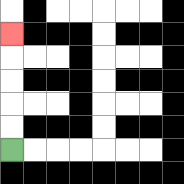{'start': '[0, 6]', 'end': '[0, 1]', 'path_directions': 'U,U,U,U,U', 'path_coordinates': '[[0, 6], [0, 5], [0, 4], [0, 3], [0, 2], [0, 1]]'}